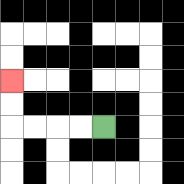{'start': '[4, 5]', 'end': '[0, 3]', 'path_directions': 'L,L,L,L,U,U', 'path_coordinates': '[[4, 5], [3, 5], [2, 5], [1, 5], [0, 5], [0, 4], [0, 3]]'}